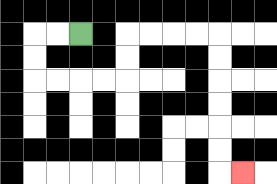{'start': '[3, 1]', 'end': '[10, 7]', 'path_directions': 'L,L,D,D,R,R,R,R,U,U,R,R,R,R,D,D,D,D,D,D,R', 'path_coordinates': '[[3, 1], [2, 1], [1, 1], [1, 2], [1, 3], [2, 3], [3, 3], [4, 3], [5, 3], [5, 2], [5, 1], [6, 1], [7, 1], [8, 1], [9, 1], [9, 2], [9, 3], [9, 4], [9, 5], [9, 6], [9, 7], [10, 7]]'}